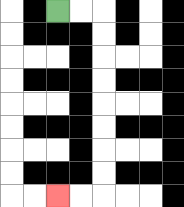{'start': '[2, 0]', 'end': '[2, 8]', 'path_directions': 'R,R,D,D,D,D,D,D,D,D,L,L', 'path_coordinates': '[[2, 0], [3, 0], [4, 0], [4, 1], [4, 2], [4, 3], [4, 4], [4, 5], [4, 6], [4, 7], [4, 8], [3, 8], [2, 8]]'}